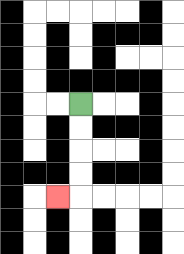{'start': '[3, 4]', 'end': '[2, 8]', 'path_directions': 'D,D,D,D,L', 'path_coordinates': '[[3, 4], [3, 5], [3, 6], [3, 7], [3, 8], [2, 8]]'}